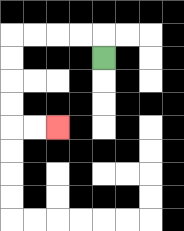{'start': '[4, 2]', 'end': '[2, 5]', 'path_directions': 'U,L,L,L,L,D,D,D,D,R,R', 'path_coordinates': '[[4, 2], [4, 1], [3, 1], [2, 1], [1, 1], [0, 1], [0, 2], [0, 3], [0, 4], [0, 5], [1, 5], [2, 5]]'}